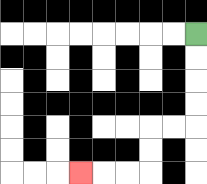{'start': '[8, 1]', 'end': '[3, 7]', 'path_directions': 'D,D,D,D,L,L,D,D,L,L,L', 'path_coordinates': '[[8, 1], [8, 2], [8, 3], [8, 4], [8, 5], [7, 5], [6, 5], [6, 6], [6, 7], [5, 7], [4, 7], [3, 7]]'}